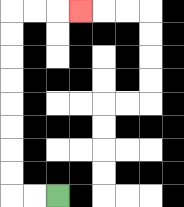{'start': '[2, 8]', 'end': '[3, 0]', 'path_directions': 'L,L,U,U,U,U,U,U,U,U,R,R,R', 'path_coordinates': '[[2, 8], [1, 8], [0, 8], [0, 7], [0, 6], [0, 5], [0, 4], [0, 3], [0, 2], [0, 1], [0, 0], [1, 0], [2, 0], [3, 0]]'}